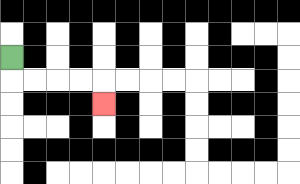{'start': '[0, 2]', 'end': '[4, 4]', 'path_directions': 'D,R,R,R,R,D', 'path_coordinates': '[[0, 2], [0, 3], [1, 3], [2, 3], [3, 3], [4, 3], [4, 4]]'}